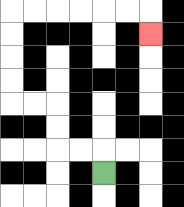{'start': '[4, 7]', 'end': '[6, 1]', 'path_directions': 'U,L,L,U,U,L,L,U,U,U,U,R,R,R,R,R,R,D', 'path_coordinates': '[[4, 7], [4, 6], [3, 6], [2, 6], [2, 5], [2, 4], [1, 4], [0, 4], [0, 3], [0, 2], [0, 1], [0, 0], [1, 0], [2, 0], [3, 0], [4, 0], [5, 0], [6, 0], [6, 1]]'}